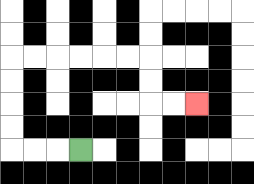{'start': '[3, 6]', 'end': '[8, 4]', 'path_directions': 'L,L,L,U,U,U,U,R,R,R,R,R,R,D,D,R,R', 'path_coordinates': '[[3, 6], [2, 6], [1, 6], [0, 6], [0, 5], [0, 4], [0, 3], [0, 2], [1, 2], [2, 2], [3, 2], [4, 2], [5, 2], [6, 2], [6, 3], [6, 4], [7, 4], [8, 4]]'}